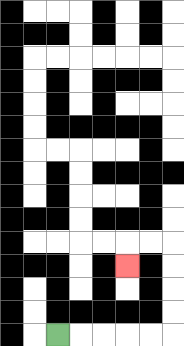{'start': '[2, 14]', 'end': '[5, 11]', 'path_directions': 'R,R,R,R,R,U,U,U,U,L,L,D', 'path_coordinates': '[[2, 14], [3, 14], [4, 14], [5, 14], [6, 14], [7, 14], [7, 13], [7, 12], [7, 11], [7, 10], [6, 10], [5, 10], [5, 11]]'}